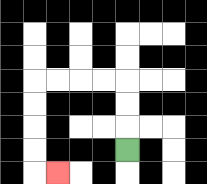{'start': '[5, 6]', 'end': '[2, 7]', 'path_directions': 'U,U,U,L,L,L,L,D,D,D,D,R', 'path_coordinates': '[[5, 6], [5, 5], [5, 4], [5, 3], [4, 3], [3, 3], [2, 3], [1, 3], [1, 4], [1, 5], [1, 6], [1, 7], [2, 7]]'}